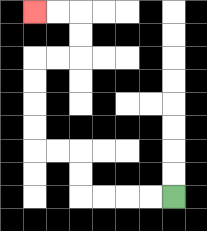{'start': '[7, 8]', 'end': '[1, 0]', 'path_directions': 'L,L,L,L,U,U,L,L,U,U,U,U,R,R,U,U,L,L', 'path_coordinates': '[[7, 8], [6, 8], [5, 8], [4, 8], [3, 8], [3, 7], [3, 6], [2, 6], [1, 6], [1, 5], [1, 4], [1, 3], [1, 2], [2, 2], [3, 2], [3, 1], [3, 0], [2, 0], [1, 0]]'}